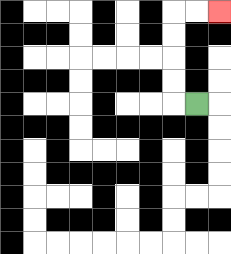{'start': '[8, 4]', 'end': '[9, 0]', 'path_directions': 'L,U,U,U,U,R,R', 'path_coordinates': '[[8, 4], [7, 4], [7, 3], [7, 2], [7, 1], [7, 0], [8, 0], [9, 0]]'}